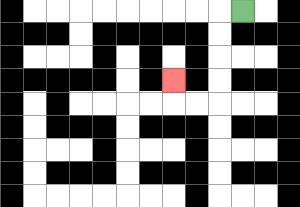{'start': '[10, 0]', 'end': '[7, 3]', 'path_directions': 'L,D,D,D,D,L,L,U', 'path_coordinates': '[[10, 0], [9, 0], [9, 1], [9, 2], [9, 3], [9, 4], [8, 4], [7, 4], [7, 3]]'}